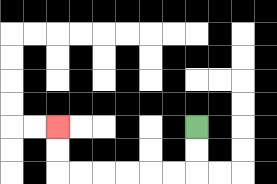{'start': '[8, 5]', 'end': '[2, 5]', 'path_directions': 'D,D,L,L,L,L,L,L,U,U', 'path_coordinates': '[[8, 5], [8, 6], [8, 7], [7, 7], [6, 7], [5, 7], [4, 7], [3, 7], [2, 7], [2, 6], [2, 5]]'}